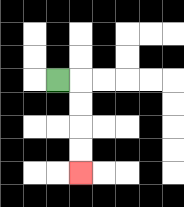{'start': '[2, 3]', 'end': '[3, 7]', 'path_directions': 'R,D,D,D,D', 'path_coordinates': '[[2, 3], [3, 3], [3, 4], [3, 5], [3, 6], [3, 7]]'}